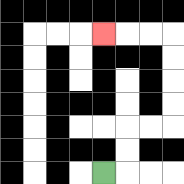{'start': '[4, 7]', 'end': '[4, 1]', 'path_directions': 'R,U,U,R,R,U,U,U,U,L,L,L', 'path_coordinates': '[[4, 7], [5, 7], [5, 6], [5, 5], [6, 5], [7, 5], [7, 4], [7, 3], [7, 2], [7, 1], [6, 1], [5, 1], [4, 1]]'}